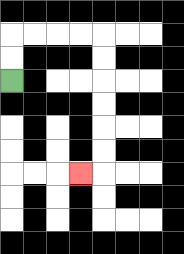{'start': '[0, 3]', 'end': '[3, 7]', 'path_directions': 'U,U,R,R,R,R,D,D,D,D,D,D,L', 'path_coordinates': '[[0, 3], [0, 2], [0, 1], [1, 1], [2, 1], [3, 1], [4, 1], [4, 2], [4, 3], [4, 4], [4, 5], [4, 6], [4, 7], [3, 7]]'}